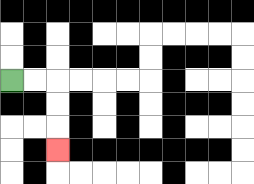{'start': '[0, 3]', 'end': '[2, 6]', 'path_directions': 'R,R,D,D,D', 'path_coordinates': '[[0, 3], [1, 3], [2, 3], [2, 4], [2, 5], [2, 6]]'}